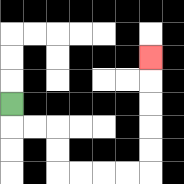{'start': '[0, 4]', 'end': '[6, 2]', 'path_directions': 'D,R,R,D,D,R,R,R,R,U,U,U,U,U', 'path_coordinates': '[[0, 4], [0, 5], [1, 5], [2, 5], [2, 6], [2, 7], [3, 7], [4, 7], [5, 7], [6, 7], [6, 6], [6, 5], [6, 4], [6, 3], [6, 2]]'}